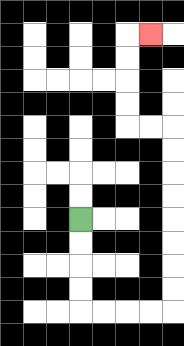{'start': '[3, 9]', 'end': '[6, 1]', 'path_directions': 'D,D,D,D,R,R,R,R,U,U,U,U,U,U,U,U,L,L,U,U,U,U,R', 'path_coordinates': '[[3, 9], [3, 10], [3, 11], [3, 12], [3, 13], [4, 13], [5, 13], [6, 13], [7, 13], [7, 12], [7, 11], [7, 10], [7, 9], [7, 8], [7, 7], [7, 6], [7, 5], [6, 5], [5, 5], [5, 4], [5, 3], [5, 2], [5, 1], [6, 1]]'}